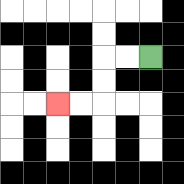{'start': '[6, 2]', 'end': '[2, 4]', 'path_directions': 'L,L,D,D,L,L', 'path_coordinates': '[[6, 2], [5, 2], [4, 2], [4, 3], [4, 4], [3, 4], [2, 4]]'}